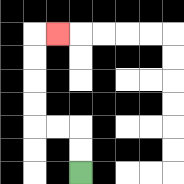{'start': '[3, 7]', 'end': '[2, 1]', 'path_directions': 'U,U,L,L,U,U,U,U,R', 'path_coordinates': '[[3, 7], [3, 6], [3, 5], [2, 5], [1, 5], [1, 4], [1, 3], [1, 2], [1, 1], [2, 1]]'}